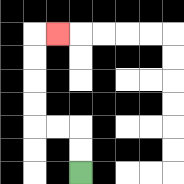{'start': '[3, 7]', 'end': '[2, 1]', 'path_directions': 'U,U,L,L,U,U,U,U,R', 'path_coordinates': '[[3, 7], [3, 6], [3, 5], [2, 5], [1, 5], [1, 4], [1, 3], [1, 2], [1, 1], [2, 1]]'}